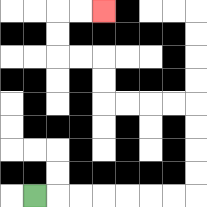{'start': '[1, 8]', 'end': '[4, 0]', 'path_directions': 'R,R,R,R,R,R,R,U,U,U,U,L,L,L,L,U,U,L,L,U,U,R,R', 'path_coordinates': '[[1, 8], [2, 8], [3, 8], [4, 8], [5, 8], [6, 8], [7, 8], [8, 8], [8, 7], [8, 6], [8, 5], [8, 4], [7, 4], [6, 4], [5, 4], [4, 4], [4, 3], [4, 2], [3, 2], [2, 2], [2, 1], [2, 0], [3, 0], [4, 0]]'}